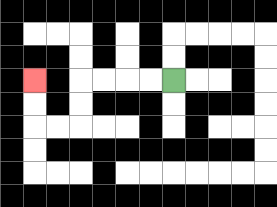{'start': '[7, 3]', 'end': '[1, 3]', 'path_directions': 'L,L,L,L,D,D,L,L,U,U', 'path_coordinates': '[[7, 3], [6, 3], [5, 3], [4, 3], [3, 3], [3, 4], [3, 5], [2, 5], [1, 5], [1, 4], [1, 3]]'}